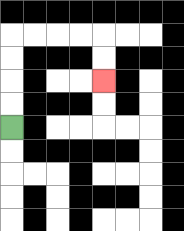{'start': '[0, 5]', 'end': '[4, 3]', 'path_directions': 'U,U,U,U,R,R,R,R,D,D', 'path_coordinates': '[[0, 5], [0, 4], [0, 3], [0, 2], [0, 1], [1, 1], [2, 1], [3, 1], [4, 1], [4, 2], [4, 3]]'}